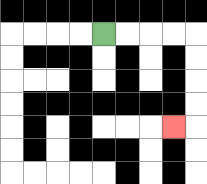{'start': '[4, 1]', 'end': '[7, 5]', 'path_directions': 'R,R,R,R,D,D,D,D,L', 'path_coordinates': '[[4, 1], [5, 1], [6, 1], [7, 1], [8, 1], [8, 2], [8, 3], [8, 4], [8, 5], [7, 5]]'}